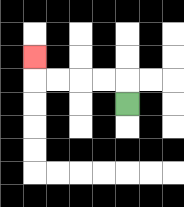{'start': '[5, 4]', 'end': '[1, 2]', 'path_directions': 'U,L,L,L,L,U', 'path_coordinates': '[[5, 4], [5, 3], [4, 3], [3, 3], [2, 3], [1, 3], [1, 2]]'}